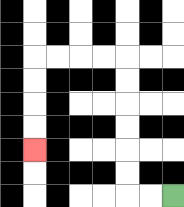{'start': '[7, 8]', 'end': '[1, 6]', 'path_directions': 'L,L,U,U,U,U,U,U,L,L,L,L,D,D,D,D', 'path_coordinates': '[[7, 8], [6, 8], [5, 8], [5, 7], [5, 6], [5, 5], [5, 4], [5, 3], [5, 2], [4, 2], [3, 2], [2, 2], [1, 2], [1, 3], [1, 4], [1, 5], [1, 6]]'}